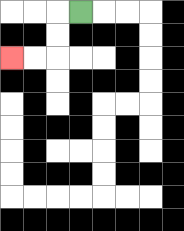{'start': '[3, 0]', 'end': '[0, 2]', 'path_directions': 'L,D,D,L,L', 'path_coordinates': '[[3, 0], [2, 0], [2, 1], [2, 2], [1, 2], [0, 2]]'}